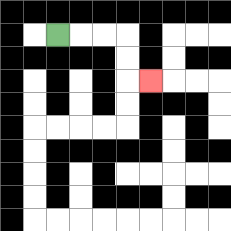{'start': '[2, 1]', 'end': '[6, 3]', 'path_directions': 'R,R,R,D,D,R', 'path_coordinates': '[[2, 1], [3, 1], [4, 1], [5, 1], [5, 2], [5, 3], [6, 3]]'}